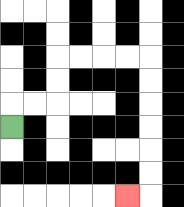{'start': '[0, 5]', 'end': '[5, 8]', 'path_directions': 'U,R,R,U,U,R,R,R,R,D,D,D,D,D,D,L', 'path_coordinates': '[[0, 5], [0, 4], [1, 4], [2, 4], [2, 3], [2, 2], [3, 2], [4, 2], [5, 2], [6, 2], [6, 3], [6, 4], [6, 5], [6, 6], [6, 7], [6, 8], [5, 8]]'}